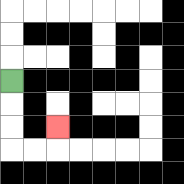{'start': '[0, 3]', 'end': '[2, 5]', 'path_directions': 'D,D,D,R,R,U', 'path_coordinates': '[[0, 3], [0, 4], [0, 5], [0, 6], [1, 6], [2, 6], [2, 5]]'}